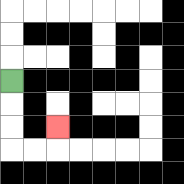{'start': '[0, 3]', 'end': '[2, 5]', 'path_directions': 'D,D,D,R,R,U', 'path_coordinates': '[[0, 3], [0, 4], [0, 5], [0, 6], [1, 6], [2, 6], [2, 5]]'}